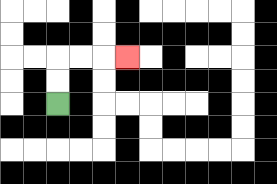{'start': '[2, 4]', 'end': '[5, 2]', 'path_directions': 'U,U,R,R,R', 'path_coordinates': '[[2, 4], [2, 3], [2, 2], [3, 2], [4, 2], [5, 2]]'}